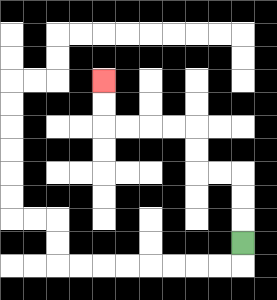{'start': '[10, 10]', 'end': '[4, 3]', 'path_directions': 'U,U,U,L,L,U,U,L,L,L,L,U,U', 'path_coordinates': '[[10, 10], [10, 9], [10, 8], [10, 7], [9, 7], [8, 7], [8, 6], [8, 5], [7, 5], [6, 5], [5, 5], [4, 5], [4, 4], [4, 3]]'}